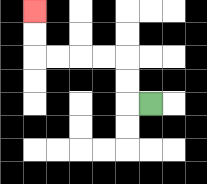{'start': '[6, 4]', 'end': '[1, 0]', 'path_directions': 'L,U,U,L,L,L,L,U,U', 'path_coordinates': '[[6, 4], [5, 4], [5, 3], [5, 2], [4, 2], [3, 2], [2, 2], [1, 2], [1, 1], [1, 0]]'}